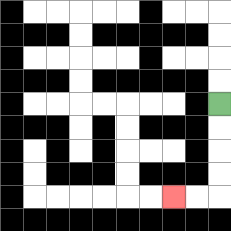{'start': '[9, 4]', 'end': '[7, 8]', 'path_directions': 'D,D,D,D,L,L', 'path_coordinates': '[[9, 4], [9, 5], [9, 6], [9, 7], [9, 8], [8, 8], [7, 8]]'}